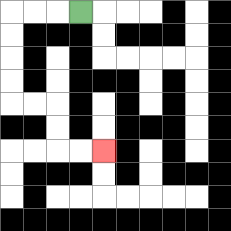{'start': '[3, 0]', 'end': '[4, 6]', 'path_directions': 'L,L,L,D,D,D,D,R,R,D,D,R,R', 'path_coordinates': '[[3, 0], [2, 0], [1, 0], [0, 0], [0, 1], [0, 2], [0, 3], [0, 4], [1, 4], [2, 4], [2, 5], [2, 6], [3, 6], [4, 6]]'}